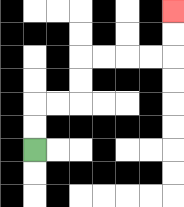{'start': '[1, 6]', 'end': '[7, 0]', 'path_directions': 'U,U,R,R,U,U,R,R,R,R,U,U', 'path_coordinates': '[[1, 6], [1, 5], [1, 4], [2, 4], [3, 4], [3, 3], [3, 2], [4, 2], [5, 2], [6, 2], [7, 2], [7, 1], [7, 0]]'}